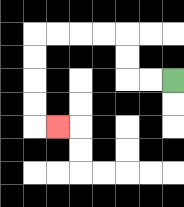{'start': '[7, 3]', 'end': '[2, 5]', 'path_directions': 'L,L,U,U,L,L,L,L,D,D,D,D,R', 'path_coordinates': '[[7, 3], [6, 3], [5, 3], [5, 2], [5, 1], [4, 1], [3, 1], [2, 1], [1, 1], [1, 2], [1, 3], [1, 4], [1, 5], [2, 5]]'}